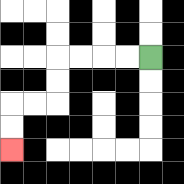{'start': '[6, 2]', 'end': '[0, 6]', 'path_directions': 'L,L,L,L,D,D,L,L,D,D', 'path_coordinates': '[[6, 2], [5, 2], [4, 2], [3, 2], [2, 2], [2, 3], [2, 4], [1, 4], [0, 4], [0, 5], [0, 6]]'}